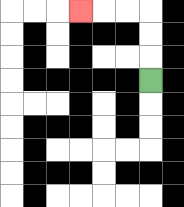{'start': '[6, 3]', 'end': '[3, 0]', 'path_directions': 'U,U,U,L,L,L', 'path_coordinates': '[[6, 3], [6, 2], [6, 1], [6, 0], [5, 0], [4, 0], [3, 0]]'}